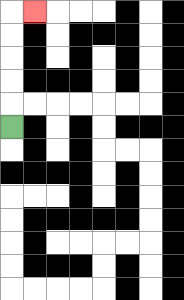{'start': '[0, 5]', 'end': '[1, 0]', 'path_directions': 'U,U,U,U,U,R', 'path_coordinates': '[[0, 5], [0, 4], [0, 3], [0, 2], [0, 1], [0, 0], [1, 0]]'}